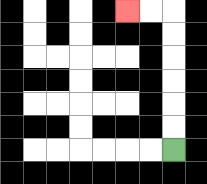{'start': '[7, 6]', 'end': '[5, 0]', 'path_directions': 'U,U,U,U,U,U,L,L', 'path_coordinates': '[[7, 6], [7, 5], [7, 4], [7, 3], [7, 2], [7, 1], [7, 0], [6, 0], [5, 0]]'}